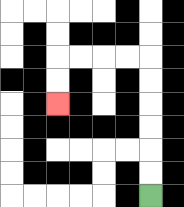{'start': '[6, 8]', 'end': '[2, 4]', 'path_directions': 'U,U,U,U,U,U,L,L,L,L,D,D', 'path_coordinates': '[[6, 8], [6, 7], [6, 6], [6, 5], [6, 4], [6, 3], [6, 2], [5, 2], [4, 2], [3, 2], [2, 2], [2, 3], [2, 4]]'}